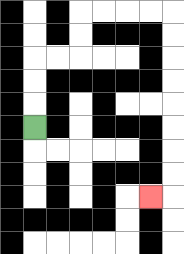{'start': '[1, 5]', 'end': '[6, 8]', 'path_directions': 'U,U,U,R,R,U,U,R,R,R,R,D,D,D,D,D,D,D,D,L', 'path_coordinates': '[[1, 5], [1, 4], [1, 3], [1, 2], [2, 2], [3, 2], [3, 1], [3, 0], [4, 0], [5, 0], [6, 0], [7, 0], [7, 1], [7, 2], [7, 3], [7, 4], [7, 5], [7, 6], [7, 7], [7, 8], [6, 8]]'}